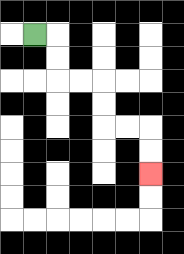{'start': '[1, 1]', 'end': '[6, 7]', 'path_directions': 'R,D,D,R,R,D,D,R,R,D,D', 'path_coordinates': '[[1, 1], [2, 1], [2, 2], [2, 3], [3, 3], [4, 3], [4, 4], [4, 5], [5, 5], [6, 5], [6, 6], [6, 7]]'}